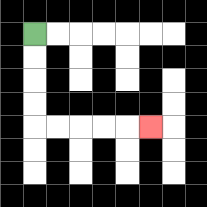{'start': '[1, 1]', 'end': '[6, 5]', 'path_directions': 'D,D,D,D,R,R,R,R,R', 'path_coordinates': '[[1, 1], [1, 2], [1, 3], [1, 4], [1, 5], [2, 5], [3, 5], [4, 5], [5, 5], [6, 5]]'}